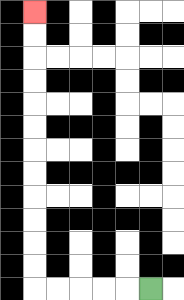{'start': '[6, 12]', 'end': '[1, 0]', 'path_directions': 'L,L,L,L,L,U,U,U,U,U,U,U,U,U,U,U,U', 'path_coordinates': '[[6, 12], [5, 12], [4, 12], [3, 12], [2, 12], [1, 12], [1, 11], [1, 10], [1, 9], [1, 8], [1, 7], [1, 6], [1, 5], [1, 4], [1, 3], [1, 2], [1, 1], [1, 0]]'}